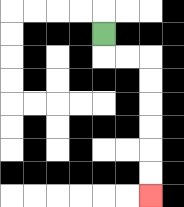{'start': '[4, 1]', 'end': '[6, 8]', 'path_directions': 'D,R,R,D,D,D,D,D,D', 'path_coordinates': '[[4, 1], [4, 2], [5, 2], [6, 2], [6, 3], [6, 4], [6, 5], [6, 6], [6, 7], [6, 8]]'}